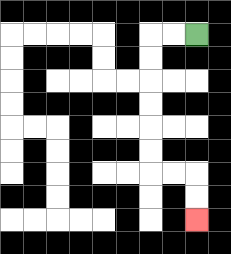{'start': '[8, 1]', 'end': '[8, 9]', 'path_directions': 'L,L,D,D,D,D,D,D,R,R,D,D', 'path_coordinates': '[[8, 1], [7, 1], [6, 1], [6, 2], [6, 3], [6, 4], [6, 5], [6, 6], [6, 7], [7, 7], [8, 7], [8, 8], [8, 9]]'}